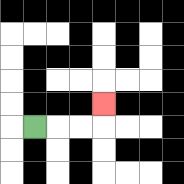{'start': '[1, 5]', 'end': '[4, 4]', 'path_directions': 'R,R,R,U', 'path_coordinates': '[[1, 5], [2, 5], [3, 5], [4, 5], [4, 4]]'}